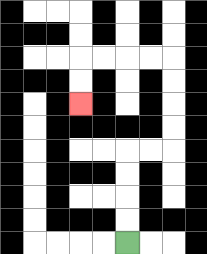{'start': '[5, 10]', 'end': '[3, 4]', 'path_directions': 'U,U,U,U,R,R,U,U,U,U,L,L,L,L,D,D', 'path_coordinates': '[[5, 10], [5, 9], [5, 8], [5, 7], [5, 6], [6, 6], [7, 6], [7, 5], [7, 4], [7, 3], [7, 2], [6, 2], [5, 2], [4, 2], [3, 2], [3, 3], [3, 4]]'}